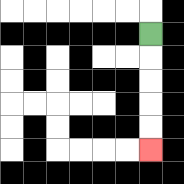{'start': '[6, 1]', 'end': '[6, 6]', 'path_directions': 'D,D,D,D,D', 'path_coordinates': '[[6, 1], [6, 2], [6, 3], [6, 4], [6, 5], [6, 6]]'}